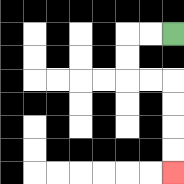{'start': '[7, 1]', 'end': '[7, 7]', 'path_directions': 'L,L,D,D,R,R,D,D,D,D', 'path_coordinates': '[[7, 1], [6, 1], [5, 1], [5, 2], [5, 3], [6, 3], [7, 3], [7, 4], [7, 5], [7, 6], [7, 7]]'}